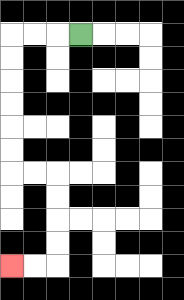{'start': '[3, 1]', 'end': '[0, 11]', 'path_directions': 'L,L,L,D,D,D,D,D,D,R,R,D,D,D,D,L,L', 'path_coordinates': '[[3, 1], [2, 1], [1, 1], [0, 1], [0, 2], [0, 3], [0, 4], [0, 5], [0, 6], [0, 7], [1, 7], [2, 7], [2, 8], [2, 9], [2, 10], [2, 11], [1, 11], [0, 11]]'}